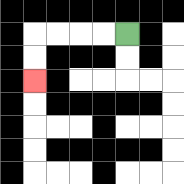{'start': '[5, 1]', 'end': '[1, 3]', 'path_directions': 'L,L,L,L,D,D', 'path_coordinates': '[[5, 1], [4, 1], [3, 1], [2, 1], [1, 1], [1, 2], [1, 3]]'}